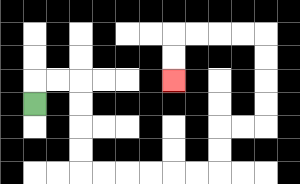{'start': '[1, 4]', 'end': '[7, 3]', 'path_directions': 'U,R,R,D,D,D,D,R,R,R,R,R,R,U,U,R,R,U,U,U,U,L,L,L,L,D,D', 'path_coordinates': '[[1, 4], [1, 3], [2, 3], [3, 3], [3, 4], [3, 5], [3, 6], [3, 7], [4, 7], [5, 7], [6, 7], [7, 7], [8, 7], [9, 7], [9, 6], [9, 5], [10, 5], [11, 5], [11, 4], [11, 3], [11, 2], [11, 1], [10, 1], [9, 1], [8, 1], [7, 1], [7, 2], [7, 3]]'}